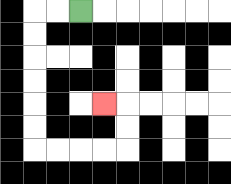{'start': '[3, 0]', 'end': '[4, 4]', 'path_directions': 'L,L,D,D,D,D,D,D,R,R,R,R,U,U,L', 'path_coordinates': '[[3, 0], [2, 0], [1, 0], [1, 1], [1, 2], [1, 3], [1, 4], [1, 5], [1, 6], [2, 6], [3, 6], [4, 6], [5, 6], [5, 5], [5, 4], [4, 4]]'}